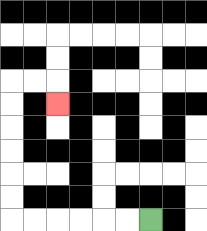{'start': '[6, 9]', 'end': '[2, 4]', 'path_directions': 'L,L,L,L,L,L,U,U,U,U,U,U,R,R,D', 'path_coordinates': '[[6, 9], [5, 9], [4, 9], [3, 9], [2, 9], [1, 9], [0, 9], [0, 8], [0, 7], [0, 6], [0, 5], [0, 4], [0, 3], [1, 3], [2, 3], [2, 4]]'}